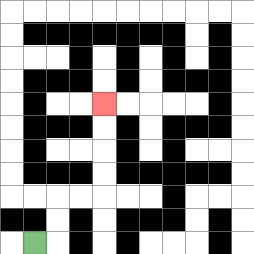{'start': '[1, 10]', 'end': '[4, 4]', 'path_directions': 'R,U,U,R,R,U,U,U,U', 'path_coordinates': '[[1, 10], [2, 10], [2, 9], [2, 8], [3, 8], [4, 8], [4, 7], [4, 6], [4, 5], [4, 4]]'}